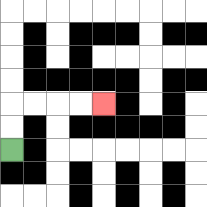{'start': '[0, 6]', 'end': '[4, 4]', 'path_directions': 'U,U,R,R,R,R', 'path_coordinates': '[[0, 6], [0, 5], [0, 4], [1, 4], [2, 4], [3, 4], [4, 4]]'}